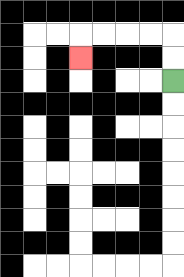{'start': '[7, 3]', 'end': '[3, 2]', 'path_directions': 'U,U,L,L,L,L,D', 'path_coordinates': '[[7, 3], [7, 2], [7, 1], [6, 1], [5, 1], [4, 1], [3, 1], [3, 2]]'}